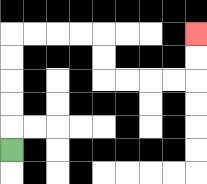{'start': '[0, 6]', 'end': '[8, 1]', 'path_directions': 'U,U,U,U,U,R,R,R,R,D,D,R,R,R,R,U,U', 'path_coordinates': '[[0, 6], [0, 5], [0, 4], [0, 3], [0, 2], [0, 1], [1, 1], [2, 1], [3, 1], [4, 1], [4, 2], [4, 3], [5, 3], [6, 3], [7, 3], [8, 3], [8, 2], [8, 1]]'}